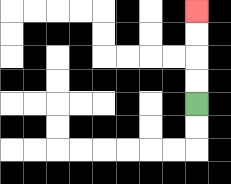{'start': '[8, 4]', 'end': '[8, 0]', 'path_directions': 'U,U,U,U', 'path_coordinates': '[[8, 4], [8, 3], [8, 2], [8, 1], [8, 0]]'}